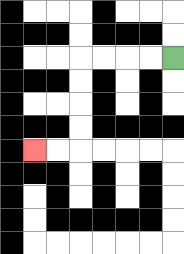{'start': '[7, 2]', 'end': '[1, 6]', 'path_directions': 'L,L,L,L,D,D,D,D,L,L', 'path_coordinates': '[[7, 2], [6, 2], [5, 2], [4, 2], [3, 2], [3, 3], [3, 4], [3, 5], [3, 6], [2, 6], [1, 6]]'}